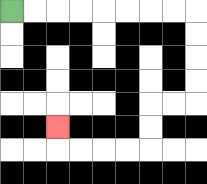{'start': '[0, 0]', 'end': '[2, 5]', 'path_directions': 'R,R,R,R,R,R,R,R,D,D,D,D,L,L,D,D,L,L,L,L,U', 'path_coordinates': '[[0, 0], [1, 0], [2, 0], [3, 0], [4, 0], [5, 0], [6, 0], [7, 0], [8, 0], [8, 1], [8, 2], [8, 3], [8, 4], [7, 4], [6, 4], [6, 5], [6, 6], [5, 6], [4, 6], [3, 6], [2, 6], [2, 5]]'}